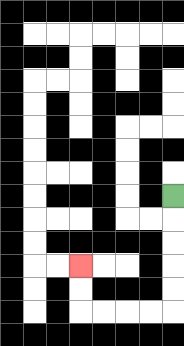{'start': '[7, 8]', 'end': '[3, 11]', 'path_directions': 'D,D,D,D,D,L,L,L,L,U,U', 'path_coordinates': '[[7, 8], [7, 9], [7, 10], [7, 11], [7, 12], [7, 13], [6, 13], [5, 13], [4, 13], [3, 13], [3, 12], [3, 11]]'}